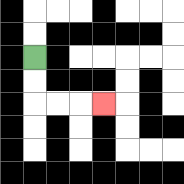{'start': '[1, 2]', 'end': '[4, 4]', 'path_directions': 'D,D,R,R,R', 'path_coordinates': '[[1, 2], [1, 3], [1, 4], [2, 4], [3, 4], [4, 4]]'}